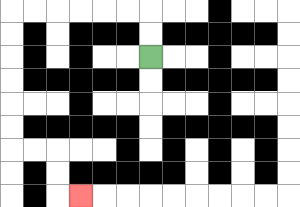{'start': '[6, 2]', 'end': '[3, 8]', 'path_directions': 'U,U,L,L,L,L,L,L,D,D,D,D,D,D,R,R,D,D,R', 'path_coordinates': '[[6, 2], [6, 1], [6, 0], [5, 0], [4, 0], [3, 0], [2, 0], [1, 0], [0, 0], [0, 1], [0, 2], [0, 3], [0, 4], [0, 5], [0, 6], [1, 6], [2, 6], [2, 7], [2, 8], [3, 8]]'}